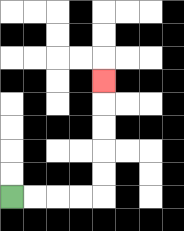{'start': '[0, 8]', 'end': '[4, 3]', 'path_directions': 'R,R,R,R,U,U,U,U,U', 'path_coordinates': '[[0, 8], [1, 8], [2, 8], [3, 8], [4, 8], [4, 7], [4, 6], [4, 5], [4, 4], [4, 3]]'}